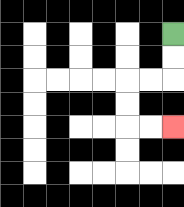{'start': '[7, 1]', 'end': '[7, 5]', 'path_directions': 'D,D,L,L,D,D,R,R', 'path_coordinates': '[[7, 1], [7, 2], [7, 3], [6, 3], [5, 3], [5, 4], [5, 5], [6, 5], [7, 5]]'}